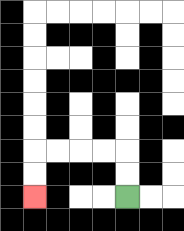{'start': '[5, 8]', 'end': '[1, 8]', 'path_directions': 'U,U,L,L,L,L,D,D', 'path_coordinates': '[[5, 8], [5, 7], [5, 6], [4, 6], [3, 6], [2, 6], [1, 6], [1, 7], [1, 8]]'}